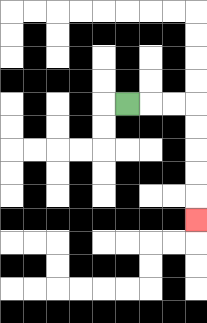{'start': '[5, 4]', 'end': '[8, 9]', 'path_directions': 'R,R,R,D,D,D,D,D', 'path_coordinates': '[[5, 4], [6, 4], [7, 4], [8, 4], [8, 5], [8, 6], [8, 7], [8, 8], [8, 9]]'}